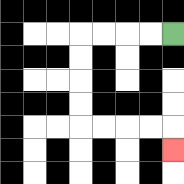{'start': '[7, 1]', 'end': '[7, 6]', 'path_directions': 'L,L,L,L,D,D,D,D,R,R,R,R,D', 'path_coordinates': '[[7, 1], [6, 1], [5, 1], [4, 1], [3, 1], [3, 2], [3, 3], [3, 4], [3, 5], [4, 5], [5, 5], [6, 5], [7, 5], [7, 6]]'}